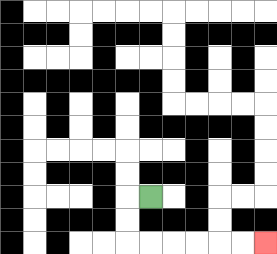{'start': '[6, 8]', 'end': '[11, 10]', 'path_directions': 'L,D,D,R,R,R,R,R,R', 'path_coordinates': '[[6, 8], [5, 8], [5, 9], [5, 10], [6, 10], [7, 10], [8, 10], [9, 10], [10, 10], [11, 10]]'}